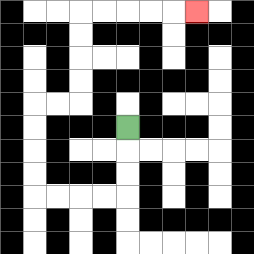{'start': '[5, 5]', 'end': '[8, 0]', 'path_directions': 'D,D,D,L,L,L,L,U,U,U,U,R,R,U,U,U,U,R,R,R,R,R', 'path_coordinates': '[[5, 5], [5, 6], [5, 7], [5, 8], [4, 8], [3, 8], [2, 8], [1, 8], [1, 7], [1, 6], [1, 5], [1, 4], [2, 4], [3, 4], [3, 3], [3, 2], [3, 1], [3, 0], [4, 0], [5, 0], [6, 0], [7, 0], [8, 0]]'}